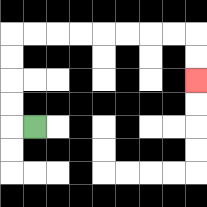{'start': '[1, 5]', 'end': '[8, 3]', 'path_directions': 'L,U,U,U,U,R,R,R,R,R,R,R,R,D,D', 'path_coordinates': '[[1, 5], [0, 5], [0, 4], [0, 3], [0, 2], [0, 1], [1, 1], [2, 1], [3, 1], [4, 1], [5, 1], [6, 1], [7, 1], [8, 1], [8, 2], [8, 3]]'}